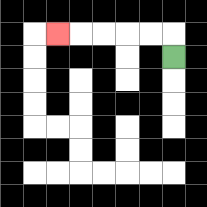{'start': '[7, 2]', 'end': '[2, 1]', 'path_directions': 'U,L,L,L,L,L', 'path_coordinates': '[[7, 2], [7, 1], [6, 1], [5, 1], [4, 1], [3, 1], [2, 1]]'}